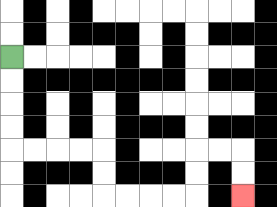{'start': '[0, 2]', 'end': '[10, 8]', 'path_directions': 'D,D,D,D,R,R,R,R,D,D,R,R,R,R,U,U,R,R,D,D', 'path_coordinates': '[[0, 2], [0, 3], [0, 4], [0, 5], [0, 6], [1, 6], [2, 6], [3, 6], [4, 6], [4, 7], [4, 8], [5, 8], [6, 8], [7, 8], [8, 8], [8, 7], [8, 6], [9, 6], [10, 6], [10, 7], [10, 8]]'}